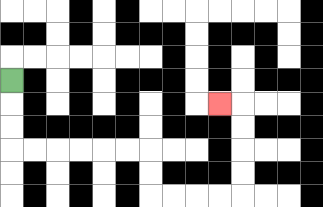{'start': '[0, 3]', 'end': '[9, 4]', 'path_directions': 'D,D,D,R,R,R,R,R,R,D,D,R,R,R,R,U,U,U,U,L', 'path_coordinates': '[[0, 3], [0, 4], [0, 5], [0, 6], [1, 6], [2, 6], [3, 6], [4, 6], [5, 6], [6, 6], [6, 7], [6, 8], [7, 8], [8, 8], [9, 8], [10, 8], [10, 7], [10, 6], [10, 5], [10, 4], [9, 4]]'}